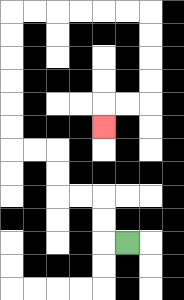{'start': '[5, 10]', 'end': '[4, 5]', 'path_directions': 'L,U,U,L,L,U,U,L,L,U,U,U,U,U,U,R,R,R,R,R,R,D,D,D,D,L,L,D', 'path_coordinates': '[[5, 10], [4, 10], [4, 9], [4, 8], [3, 8], [2, 8], [2, 7], [2, 6], [1, 6], [0, 6], [0, 5], [0, 4], [0, 3], [0, 2], [0, 1], [0, 0], [1, 0], [2, 0], [3, 0], [4, 0], [5, 0], [6, 0], [6, 1], [6, 2], [6, 3], [6, 4], [5, 4], [4, 4], [4, 5]]'}